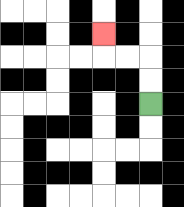{'start': '[6, 4]', 'end': '[4, 1]', 'path_directions': 'U,U,L,L,U', 'path_coordinates': '[[6, 4], [6, 3], [6, 2], [5, 2], [4, 2], [4, 1]]'}